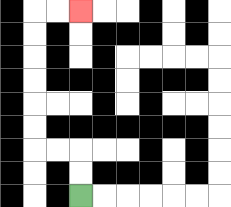{'start': '[3, 8]', 'end': '[3, 0]', 'path_directions': 'U,U,L,L,U,U,U,U,U,U,R,R', 'path_coordinates': '[[3, 8], [3, 7], [3, 6], [2, 6], [1, 6], [1, 5], [1, 4], [1, 3], [1, 2], [1, 1], [1, 0], [2, 0], [3, 0]]'}